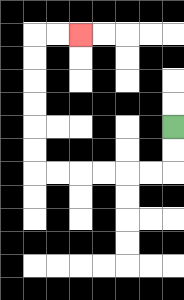{'start': '[7, 5]', 'end': '[3, 1]', 'path_directions': 'D,D,L,L,L,L,L,L,U,U,U,U,U,U,R,R', 'path_coordinates': '[[7, 5], [7, 6], [7, 7], [6, 7], [5, 7], [4, 7], [3, 7], [2, 7], [1, 7], [1, 6], [1, 5], [1, 4], [1, 3], [1, 2], [1, 1], [2, 1], [3, 1]]'}